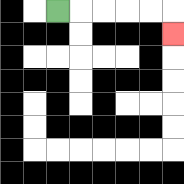{'start': '[2, 0]', 'end': '[7, 1]', 'path_directions': 'R,R,R,R,R,D', 'path_coordinates': '[[2, 0], [3, 0], [4, 0], [5, 0], [6, 0], [7, 0], [7, 1]]'}